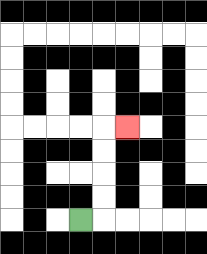{'start': '[3, 9]', 'end': '[5, 5]', 'path_directions': 'R,U,U,U,U,R', 'path_coordinates': '[[3, 9], [4, 9], [4, 8], [4, 7], [4, 6], [4, 5], [5, 5]]'}